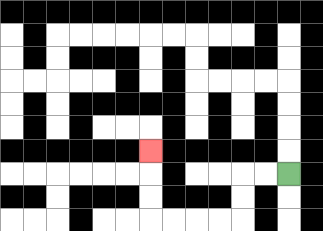{'start': '[12, 7]', 'end': '[6, 6]', 'path_directions': 'L,L,D,D,L,L,L,L,U,U,U', 'path_coordinates': '[[12, 7], [11, 7], [10, 7], [10, 8], [10, 9], [9, 9], [8, 9], [7, 9], [6, 9], [6, 8], [6, 7], [6, 6]]'}